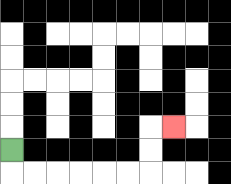{'start': '[0, 6]', 'end': '[7, 5]', 'path_directions': 'D,R,R,R,R,R,R,U,U,R', 'path_coordinates': '[[0, 6], [0, 7], [1, 7], [2, 7], [3, 7], [4, 7], [5, 7], [6, 7], [6, 6], [6, 5], [7, 5]]'}